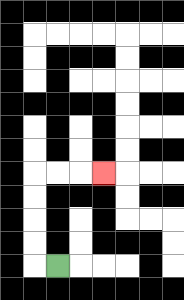{'start': '[2, 11]', 'end': '[4, 7]', 'path_directions': 'L,U,U,U,U,R,R,R', 'path_coordinates': '[[2, 11], [1, 11], [1, 10], [1, 9], [1, 8], [1, 7], [2, 7], [3, 7], [4, 7]]'}